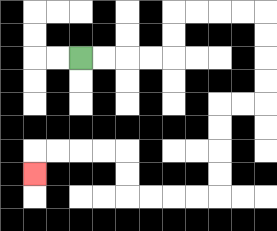{'start': '[3, 2]', 'end': '[1, 7]', 'path_directions': 'R,R,R,R,U,U,R,R,R,R,D,D,D,D,L,L,D,D,D,D,L,L,L,L,U,U,L,L,L,L,D', 'path_coordinates': '[[3, 2], [4, 2], [5, 2], [6, 2], [7, 2], [7, 1], [7, 0], [8, 0], [9, 0], [10, 0], [11, 0], [11, 1], [11, 2], [11, 3], [11, 4], [10, 4], [9, 4], [9, 5], [9, 6], [9, 7], [9, 8], [8, 8], [7, 8], [6, 8], [5, 8], [5, 7], [5, 6], [4, 6], [3, 6], [2, 6], [1, 6], [1, 7]]'}